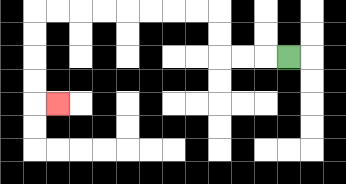{'start': '[12, 2]', 'end': '[2, 4]', 'path_directions': 'L,L,L,U,U,L,L,L,L,L,L,L,L,D,D,D,D,R', 'path_coordinates': '[[12, 2], [11, 2], [10, 2], [9, 2], [9, 1], [9, 0], [8, 0], [7, 0], [6, 0], [5, 0], [4, 0], [3, 0], [2, 0], [1, 0], [1, 1], [1, 2], [1, 3], [1, 4], [2, 4]]'}